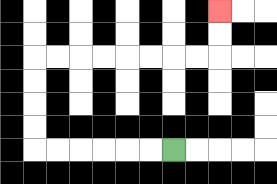{'start': '[7, 6]', 'end': '[9, 0]', 'path_directions': 'L,L,L,L,L,L,U,U,U,U,R,R,R,R,R,R,R,R,U,U', 'path_coordinates': '[[7, 6], [6, 6], [5, 6], [4, 6], [3, 6], [2, 6], [1, 6], [1, 5], [1, 4], [1, 3], [1, 2], [2, 2], [3, 2], [4, 2], [5, 2], [6, 2], [7, 2], [8, 2], [9, 2], [9, 1], [9, 0]]'}